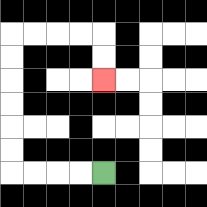{'start': '[4, 7]', 'end': '[4, 3]', 'path_directions': 'L,L,L,L,U,U,U,U,U,U,R,R,R,R,D,D', 'path_coordinates': '[[4, 7], [3, 7], [2, 7], [1, 7], [0, 7], [0, 6], [0, 5], [0, 4], [0, 3], [0, 2], [0, 1], [1, 1], [2, 1], [3, 1], [4, 1], [4, 2], [4, 3]]'}